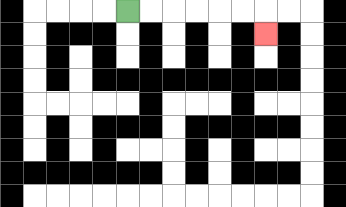{'start': '[5, 0]', 'end': '[11, 1]', 'path_directions': 'R,R,R,R,R,R,D', 'path_coordinates': '[[5, 0], [6, 0], [7, 0], [8, 0], [9, 0], [10, 0], [11, 0], [11, 1]]'}